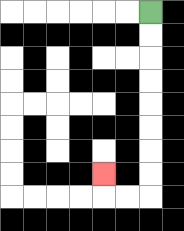{'start': '[6, 0]', 'end': '[4, 7]', 'path_directions': 'D,D,D,D,D,D,D,D,L,L,U', 'path_coordinates': '[[6, 0], [6, 1], [6, 2], [6, 3], [6, 4], [6, 5], [6, 6], [6, 7], [6, 8], [5, 8], [4, 8], [4, 7]]'}